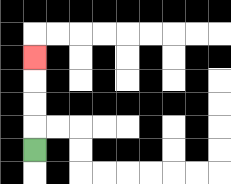{'start': '[1, 6]', 'end': '[1, 2]', 'path_directions': 'U,U,U,U', 'path_coordinates': '[[1, 6], [1, 5], [1, 4], [1, 3], [1, 2]]'}